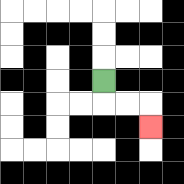{'start': '[4, 3]', 'end': '[6, 5]', 'path_directions': 'D,R,R,D', 'path_coordinates': '[[4, 3], [4, 4], [5, 4], [6, 4], [6, 5]]'}